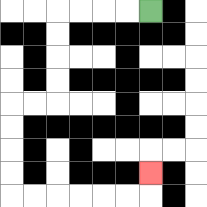{'start': '[6, 0]', 'end': '[6, 7]', 'path_directions': 'L,L,L,L,D,D,D,D,L,L,D,D,D,D,R,R,R,R,R,R,U', 'path_coordinates': '[[6, 0], [5, 0], [4, 0], [3, 0], [2, 0], [2, 1], [2, 2], [2, 3], [2, 4], [1, 4], [0, 4], [0, 5], [0, 6], [0, 7], [0, 8], [1, 8], [2, 8], [3, 8], [4, 8], [5, 8], [6, 8], [6, 7]]'}